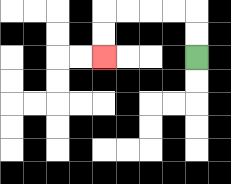{'start': '[8, 2]', 'end': '[4, 2]', 'path_directions': 'U,U,L,L,L,L,D,D', 'path_coordinates': '[[8, 2], [8, 1], [8, 0], [7, 0], [6, 0], [5, 0], [4, 0], [4, 1], [4, 2]]'}